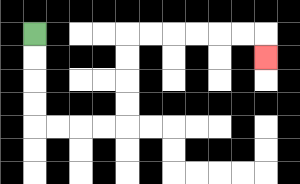{'start': '[1, 1]', 'end': '[11, 2]', 'path_directions': 'D,D,D,D,R,R,R,R,U,U,U,U,R,R,R,R,R,R,D', 'path_coordinates': '[[1, 1], [1, 2], [1, 3], [1, 4], [1, 5], [2, 5], [3, 5], [4, 5], [5, 5], [5, 4], [5, 3], [5, 2], [5, 1], [6, 1], [7, 1], [8, 1], [9, 1], [10, 1], [11, 1], [11, 2]]'}